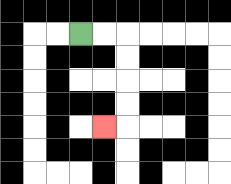{'start': '[3, 1]', 'end': '[4, 5]', 'path_directions': 'R,R,D,D,D,D,L', 'path_coordinates': '[[3, 1], [4, 1], [5, 1], [5, 2], [5, 3], [5, 4], [5, 5], [4, 5]]'}